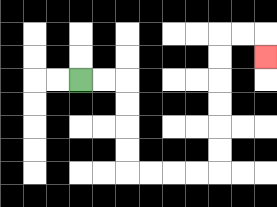{'start': '[3, 3]', 'end': '[11, 2]', 'path_directions': 'R,R,D,D,D,D,R,R,R,R,U,U,U,U,U,U,R,R,D', 'path_coordinates': '[[3, 3], [4, 3], [5, 3], [5, 4], [5, 5], [5, 6], [5, 7], [6, 7], [7, 7], [8, 7], [9, 7], [9, 6], [9, 5], [9, 4], [9, 3], [9, 2], [9, 1], [10, 1], [11, 1], [11, 2]]'}